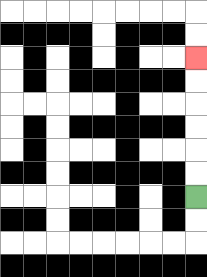{'start': '[8, 8]', 'end': '[8, 2]', 'path_directions': 'U,U,U,U,U,U', 'path_coordinates': '[[8, 8], [8, 7], [8, 6], [8, 5], [8, 4], [8, 3], [8, 2]]'}